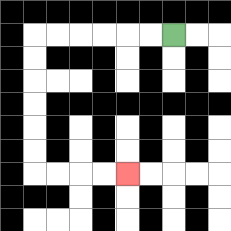{'start': '[7, 1]', 'end': '[5, 7]', 'path_directions': 'L,L,L,L,L,L,D,D,D,D,D,D,R,R,R,R', 'path_coordinates': '[[7, 1], [6, 1], [5, 1], [4, 1], [3, 1], [2, 1], [1, 1], [1, 2], [1, 3], [1, 4], [1, 5], [1, 6], [1, 7], [2, 7], [3, 7], [4, 7], [5, 7]]'}